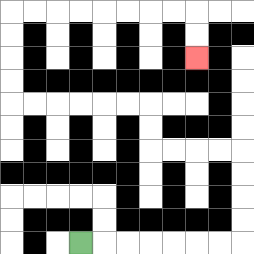{'start': '[3, 10]', 'end': '[8, 2]', 'path_directions': 'R,R,R,R,R,R,R,U,U,U,U,L,L,L,L,U,U,L,L,L,L,L,L,U,U,U,U,R,R,R,R,R,R,R,R,D,D', 'path_coordinates': '[[3, 10], [4, 10], [5, 10], [6, 10], [7, 10], [8, 10], [9, 10], [10, 10], [10, 9], [10, 8], [10, 7], [10, 6], [9, 6], [8, 6], [7, 6], [6, 6], [6, 5], [6, 4], [5, 4], [4, 4], [3, 4], [2, 4], [1, 4], [0, 4], [0, 3], [0, 2], [0, 1], [0, 0], [1, 0], [2, 0], [3, 0], [4, 0], [5, 0], [6, 0], [7, 0], [8, 0], [8, 1], [8, 2]]'}